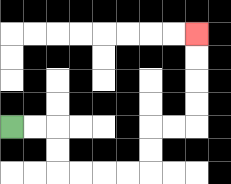{'start': '[0, 5]', 'end': '[8, 1]', 'path_directions': 'R,R,D,D,R,R,R,R,U,U,R,R,U,U,U,U', 'path_coordinates': '[[0, 5], [1, 5], [2, 5], [2, 6], [2, 7], [3, 7], [4, 7], [5, 7], [6, 7], [6, 6], [6, 5], [7, 5], [8, 5], [8, 4], [8, 3], [8, 2], [8, 1]]'}